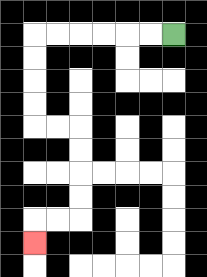{'start': '[7, 1]', 'end': '[1, 10]', 'path_directions': 'L,L,L,L,L,L,D,D,D,D,R,R,D,D,D,D,L,L,D', 'path_coordinates': '[[7, 1], [6, 1], [5, 1], [4, 1], [3, 1], [2, 1], [1, 1], [1, 2], [1, 3], [1, 4], [1, 5], [2, 5], [3, 5], [3, 6], [3, 7], [3, 8], [3, 9], [2, 9], [1, 9], [1, 10]]'}